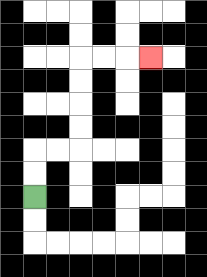{'start': '[1, 8]', 'end': '[6, 2]', 'path_directions': 'U,U,R,R,U,U,U,U,R,R,R', 'path_coordinates': '[[1, 8], [1, 7], [1, 6], [2, 6], [3, 6], [3, 5], [3, 4], [3, 3], [3, 2], [4, 2], [5, 2], [6, 2]]'}